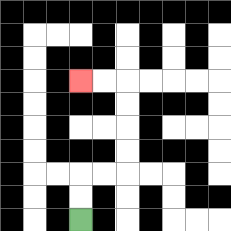{'start': '[3, 9]', 'end': '[3, 3]', 'path_directions': 'U,U,R,R,U,U,U,U,L,L', 'path_coordinates': '[[3, 9], [3, 8], [3, 7], [4, 7], [5, 7], [5, 6], [5, 5], [5, 4], [5, 3], [4, 3], [3, 3]]'}